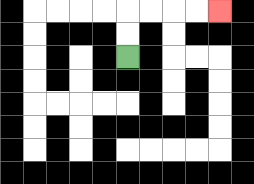{'start': '[5, 2]', 'end': '[9, 0]', 'path_directions': 'U,U,R,R,R,R', 'path_coordinates': '[[5, 2], [5, 1], [5, 0], [6, 0], [7, 0], [8, 0], [9, 0]]'}